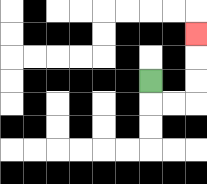{'start': '[6, 3]', 'end': '[8, 1]', 'path_directions': 'D,R,R,U,U,U', 'path_coordinates': '[[6, 3], [6, 4], [7, 4], [8, 4], [8, 3], [8, 2], [8, 1]]'}